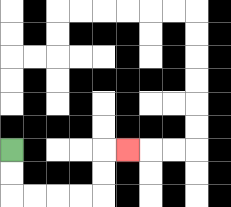{'start': '[0, 6]', 'end': '[5, 6]', 'path_directions': 'D,D,R,R,R,R,U,U,R', 'path_coordinates': '[[0, 6], [0, 7], [0, 8], [1, 8], [2, 8], [3, 8], [4, 8], [4, 7], [4, 6], [5, 6]]'}